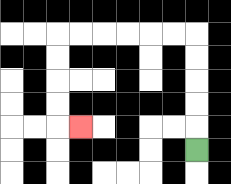{'start': '[8, 6]', 'end': '[3, 5]', 'path_directions': 'U,U,U,U,U,L,L,L,L,L,L,D,D,D,D,R', 'path_coordinates': '[[8, 6], [8, 5], [8, 4], [8, 3], [8, 2], [8, 1], [7, 1], [6, 1], [5, 1], [4, 1], [3, 1], [2, 1], [2, 2], [2, 3], [2, 4], [2, 5], [3, 5]]'}